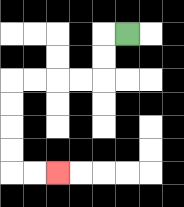{'start': '[5, 1]', 'end': '[2, 7]', 'path_directions': 'L,D,D,L,L,L,L,D,D,D,D,R,R', 'path_coordinates': '[[5, 1], [4, 1], [4, 2], [4, 3], [3, 3], [2, 3], [1, 3], [0, 3], [0, 4], [0, 5], [0, 6], [0, 7], [1, 7], [2, 7]]'}